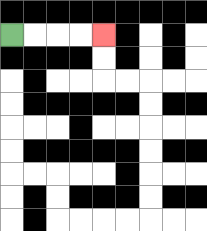{'start': '[0, 1]', 'end': '[4, 1]', 'path_directions': 'R,R,R,R', 'path_coordinates': '[[0, 1], [1, 1], [2, 1], [3, 1], [4, 1]]'}